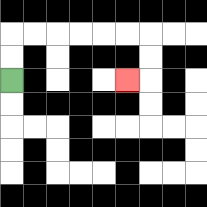{'start': '[0, 3]', 'end': '[5, 3]', 'path_directions': 'U,U,R,R,R,R,R,R,D,D,L', 'path_coordinates': '[[0, 3], [0, 2], [0, 1], [1, 1], [2, 1], [3, 1], [4, 1], [5, 1], [6, 1], [6, 2], [6, 3], [5, 3]]'}